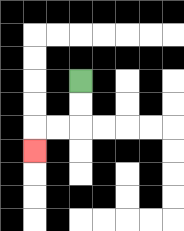{'start': '[3, 3]', 'end': '[1, 6]', 'path_directions': 'D,D,L,L,D', 'path_coordinates': '[[3, 3], [3, 4], [3, 5], [2, 5], [1, 5], [1, 6]]'}